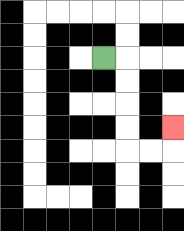{'start': '[4, 2]', 'end': '[7, 5]', 'path_directions': 'R,D,D,D,D,R,R,U', 'path_coordinates': '[[4, 2], [5, 2], [5, 3], [5, 4], [5, 5], [5, 6], [6, 6], [7, 6], [7, 5]]'}